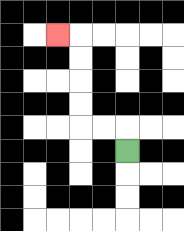{'start': '[5, 6]', 'end': '[2, 1]', 'path_directions': 'U,L,L,U,U,U,U,L', 'path_coordinates': '[[5, 6], [5, 5], [4, 5], [3, 5], [3, 4], [3, 3], [3, 2], [3, 1], [2, 1]]'}